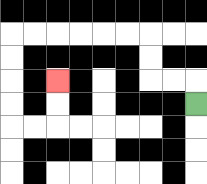{'start': '[8, 4]', 'end': '[2, 3]', 'path_directions': 'U,L,L,U,U,L,L,L,L,L,L,D,D,D,D,R,R,U,U', 'path_coordinates': '[[8, 4], [8, 3], [7, 3], [6, 3], [6, 2], [6, 1], [5, 1], [4, 1], [3, 1], [2, 1], [1, 1], [0, 1], [0, 2], [0, 3], [0, 4], [0, 5], [1, 5], [2, 5], [2, 4], [2, 3]]'}